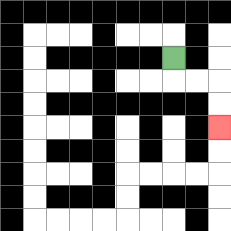{'start': '[7, 2]', 'end': '[9, 5]', 'path_directions': 'D,R,R,D,D', 'path_coordinates': '[[7, 2], [7, 3], [8, 3], [9, 3], [9, 4], [9, 5]]'}